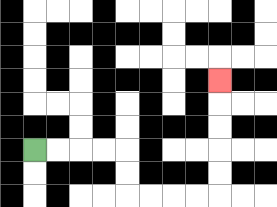{'start': '[1, 6]', 'end': '[9, 3]', 'path_directions': 'R,R,R,R,D,D,R,R,R,R,U,U,U,U,U', 'path_coordinates': '[[1, 6], [2, 6], [3, 6], [4, 6], [5, 6], [5, 7], [5, 8], [6, 8], [7, 8], [8, 8], [9, 8], [9, 7], [9, 6], [9, 5], [9, 4], [9, 3]]'}